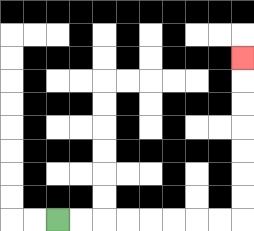{'start': '[2, 9]', 'end': '[10, 2]', 'path_directions': 'R,R,R,R,R,R,R,R,U,U,U,U,U,U,U', 'path_coordinates': '[[2, 9], [3, 9], [4, 9], [5, 9], [6, 9], [7, 9], [8, 9], [9, 9], [10, 9], [10, 8], [10, 7], [10, 6], [10, 5], [10, 4], [10, 3], [10, 2]]'}